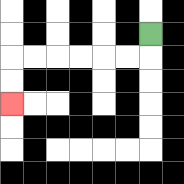{'start': '[6, 1]', 'end': '[0, 4]', 'path_directions': 'D,L,L,L,L,L,L,D,D', 'path_coordinates': '[[6, 1], [6, 2], [5, 2], [4, 2], [3, 2], [2, 2], [1, 2], [0, 2], [0, 3], [0, 4]]'}